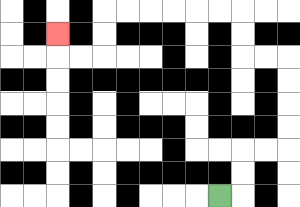{'start': '[9, 8]', 'end': '[2, 1]', 'path_directions': 'R,U,U,R,R,U,U,U,U,L,L,U,U,L,L,L,L,L,L,D,D,L,L,U', 'path_coordinates': '[[9, 8], [10, 8], [10, 7], [10, 6], [11, 6], [12, 6], [12, 5], [12, 4], [12, 3], [12, 2], [11, 2], [10, 2], [10, 1], [10, 0], [9, 0], [8, 0], [7, 0], [6, 0], [5, 0], [4, 0], [4, 1], [4, 2], [3, 2], [2, 2], [2, 1]]'}